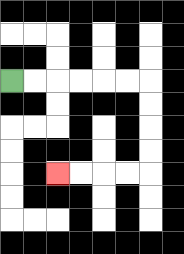{'start': '[0, 3]', 'end': '[2, 7]', 'path_directions': 'R,R,R,R,R,R,D,D,D,D,L,L,L,L', 'path_coordinates': '[[0, 3], [1, 3], [2, 3], [3, 3], [4, 3], [5, 3], [6, 3], [6, 4], [6, 5], [6, 6], [6, 7], [5, 7], [4, 7], [3, 7], [2, 7]]'}